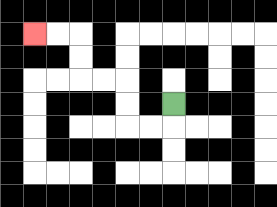{'start': '[7, 4]', 'end': '[1, 1]', 'path_directions': 'D,L,L,U,U,L,L,U,U,L,L', 'path_coordinates': '[[7, 4], [7, 5], [6, 5], [5, 5], [5, 4], [5, 3], [4, 3], [3, 3], [3, 2], [3, 1], [2, 1], [1, 1]]'}